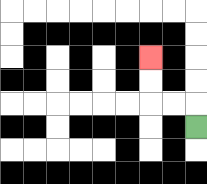{'start': '[8, 5]', 'end': '[6, 2]', 'path_directions': 'U,L,L,U,U', 'path_coordinates': '[[8, 5], [8, 4], [7, 4], [6, 4], [6, 3], [6, 2]]'}